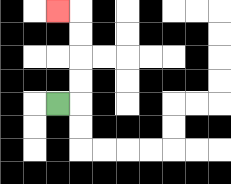{'start': '[2, 4]', 'end': '[2, 0]', 'path_directions': 'R,U,U,U,U,L', 'path_coordinates': '[[2, 4], [3, 4], [3, 3], [3, 2], [3, 1], [3, 0], [2, 0]]'}